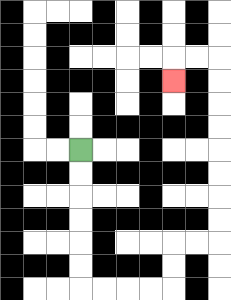{'start': '[3, 6]', 'end': '[7, 3]', 'path_directions': 'D,D,D,D,D,D,R,R,R,R,U,U,R,R,U,U,U,U,U,U,U,U,L,L,D', 'path_coordinates': '[[3, 6], [3, 7], [3, 8], [3, 9], [3, 10], [3, 11], [3, 12], [4, 12], [5, 12], [6, 12], [7, 12], [7, 11], [7, 10], [8, 10], [9, 10], [9, 9], [9, 8], [9, 7], [9, 6], [9, 5], [9, 4], [9, 3], [9, 2], [8, 2], [7, 2], [7, 3]]'}